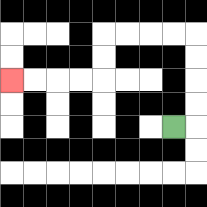{'start': '[7, 5]', 'end': '[0, 3]', 'path_directions': 'R,U,U,U,U,L,L,L,L,D,D,L,L,L,L', 'path_coordinates': '[[7, 5], [8, 5], [8, 4], [8, 3], [8, 2], [8, 1], [7, 1], [6, 1], [5, 1], [4, 1], [4, 2], [4, 3], [3, 3], [2, 3], [1, 3], [0, 3]]'}